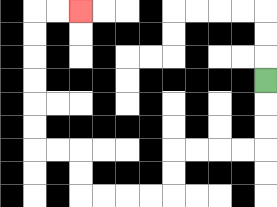{'start': '[11, 3]', 'end': '[3, 0]', 'path_directions': 'D,D,D,L,L,L,L,D,D,L,L,L,L,U,U,L,L,U,U,U,U,U,U,R,R', 'path_coordinates': '[[11, 3], [11, 4], [11, 5], [11, 6], [10, 6], [9, 6], [8, 6], [7, 6], [7, 7], [7, 8], [6, 8], [5, 8], [4, 8], [3, 8], [3, 7], [3, 6], [2, 6], [1, 6], [1, 5], [1, 4], [1, 3], [1, 2], [1, 1], [1, 0], [2, 0], [3, 0]]'}